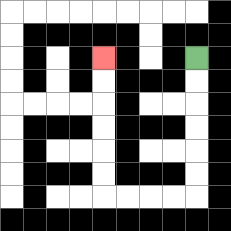{'start': '[8, 2]', 'end': '[4, 2]', 'path_directions': 'D,D,D,D,D,D,L,L,L,L,U,U,U,U,U,U', 'path_coordinates': '[[8, 2], [8, 3], [8, 4], [8, 5], [8, 6], [8, 7], [8, 8], [7, 8], [6, 8], [5, 8], [4, 8], [4, 7], [4, 6], [4, 5], [4, 4], [4, 3], [4, 2]]'}